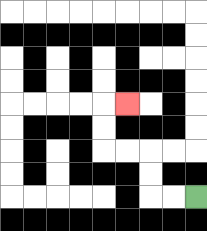{'start': '[8, 8]', 'end': '[5, 4]', 'path_directions': 'L,L,U,U,L,L,U,U,R', 'path_coordinates': '[[8, 8], [7, 8], [6, 8], [6, 7], [6, 6], [5, 6], [4, 6], [4, 5], [4, 4], [5, 4]]'}